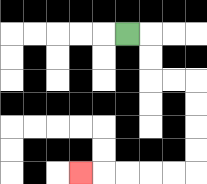{'start': '[5, 1]', 'end': '[3, 7]', 'path_directions': 'R,D,D,R,R,D,D,D,D,L,L,L,L,L', 'path_coordinates': '[[5, 1], [6, 1], [6, 2], [6, 3], [7, 3], [8, 3], [8, 4], [8, 5], [8, 6], [8, 7], [7, 7], [6, 7], [5, 7], [4, 7], [3, 7]]'}